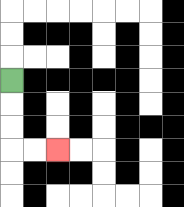{'start': '[0, 3]', 'end': '[2, 6]', 'path_directions': 'D,D,D,R,R', 'path_coordinates': '[[0, 3], [0, 4], [0, 5], [0, 6], [1, 6], [2, 6]]'}